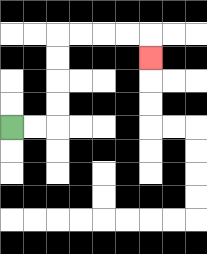{'start': '[0, 5]', 'end': '[6, 2]', 'path_directions': 'R,R,U,U,U,U,R,R,R,R,D', 'path_coordinates': '[[0, 5], [1, 5], [2, 5], [2, 4], [2, 3], [2, 2], [2, 1], [3, 1], [4, 1], [5, 1], [6, 1], [6, 2]]'}